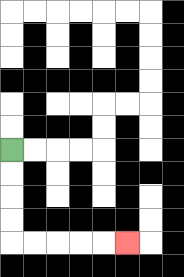{'start': '[0, 6]', 'end': '[5, 10]', 'path_directions': 'D,D,D,D,R,R,R,R,R', 'path_coordinates': '[[0, 6], [0, 7], [0, 8], [0, 9], [0, 10], [1, 10], [2, 10], [3, 10], [4, 10], [5, 10]]'}